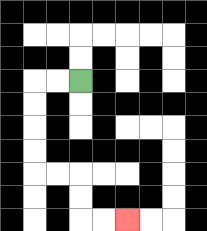{'start': '[3, 3]', 'end': '[5, 9]', 'path_directions': 'L,L,D,D,D,D,R,R,D,D,R,R', 'path_coordinates': '[[3, 3], [2, 3], [1, 3], [1, 4], [1, 5], [1, 6], [1, 7], [2, 7], [3, 7], [3, 8], [3, 9], [4, 9], [5, 9]]'}